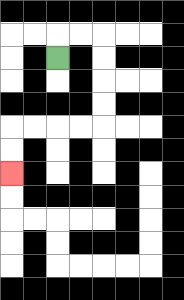{'start': '[2, 2]', 'end': '[0, 7]', 'path_directions': 'U,R,R,D,D,D,D,L,L,L,L,D,D', 'path_coordinates': '[[2, 2], [2, 1], [3, 1], [4, 1], [4, 2], [4, 3], [4, 4], [4, 5], [3, 5], [2, 5], [1, 5], [0, 5], [0, 6], [0, 7]]'}